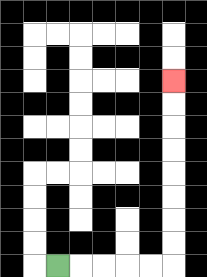{'start': '[2, 11]', 'end': '[7, 3]', 'path_directions': 'R,R,R,R,R,U,U,U,U,U,U,U,U', 'path_coordinates': '[[2, 11], [3, 11], [4, 11], [5, 11], [6, 11], [7, 11], [7, 10], [7, 9], [7, 8], [7, 7], [7, 6], [7, 5], [7, 4], [7, 3]]'}